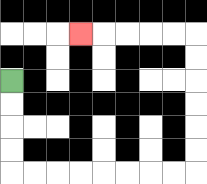{'start': '[0, 3]', 'end': '[3, 1]', 'path_directions': 'D,D,D,D,R,R,R,R,R,R,R,R,U,U,U,U,U,U,L,L,L,L,L', 'path_coordinates': '[[0, 3], [0, 4], [0, 5], [0, 6], [0, 7], [1, 7], [2, 7], [3, 7], [4, 7], [5, 7], [6, 7], [7, 7], [8, 7], [8, 6], [8, 5], [8, 4], [8, 3], [8, 2], [8, 1], [7, 1], [6, 1], [5, 1], [4, 1], [3, 1]]'}